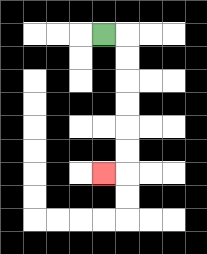{'start': '[4, 1]', 'end': '[4, 7]', 'path_directions': 'R,D,D,D,D,D,D,L', 'path_coordinates': '[[4, 1], [5, 1], [5, 2], [5, 3], [5, 4], [5, 5], [5, 6], [5, 7], [4, 7]]'}